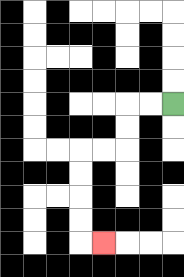{'start': '[7, 4]', 'end': '[4, 10]', 'path_directions': 'L,L,D,D,L,L,D,D,D,D,R', 'path_coordinates': '[[7, 4], [6, 4], [5, 4], [5, 5], [5, 6], [4, 6], [3, 6], [3, 7], [3, 8], [3, 9], [3, 10], [4, 10]]'}